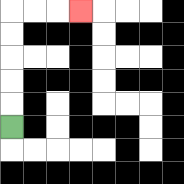{'start': '[0, 5]', 'end': '[3, 0]', 'path_directions': 'U,U,U,U,U,R,R,R', 'path_coordinates': '[[0, 5], [0, 4], [0, 3], [0, 2], [0, 1], [0, 0], [1, 0], [2, 0], [3, 0]]'}